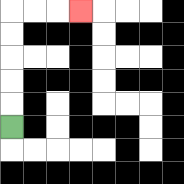{'start': '[0, 5]', 'end': '[3, 0]', 'path_directions': 'U,U,U,U,U,R,R,R', 'path_coordinates': '[[0, 5], [0, 4], [0, 3], [0, 2], [0, 1], [0, 0], [1, 0], [2, 0], [3, 0]]'}